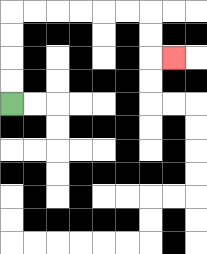{'start': '[0, 4]', 'end': '[7, 2]', 'path_directions': 'U,U,U,U,R,R,R,R,R,R,D,D,R', 'path_coordinates': '[[0, 4], [0, 3], [0, 2], [0, 1], [0, 0], [1, 0], [2, 0], [3, 0], [4, 0], [5, 0], [6, 0], [6, 1], [6, 2], [7, 2]]'}